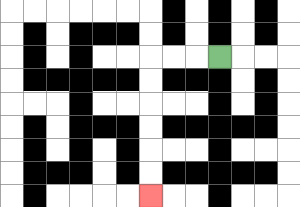{'start': '[9, 2]', 'end': '[6, 8]', 'path_directions': 'L,L,L,D,D,D,D,D,D', 'path_coordinates': '[[9, 2], [8, 2], [7, 2], [6, 2], [6, 3], [6, 4], [6, 5], [6, 6], [6, 7], [6, 8]]'}